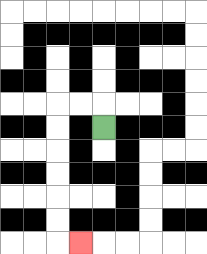{'start': '[4, 5]', 'end': '[3, 10]', 'path_directions': 'U,L,L,D,D,D,D,D,D,R', 'path_coordinates': '[[4, 5], [4, 4], [3, 4], [2, 4], [2, 5], [2, 6], [2, 7], [2, 8], [2, 9], [2, 10], [3, 10]]'}